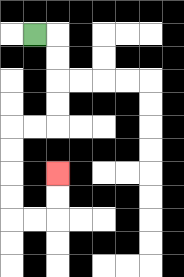{'start': '[1, 1]', 'end': '[2, 7]', 'path_directions': 'R,D,D,D,D,L,L,D,D,D,D,R,R,U,U', 'path_coordinates': '[[1, 1], [2, 1], [2, 2], [2, 3], [2, 4], [2, 5], [1, 5], [0, 5], [0, 6], [0, 7], [0, 8], [0, 9], [1, 9], [2, 9], [2, 8], [2, 7]]'}